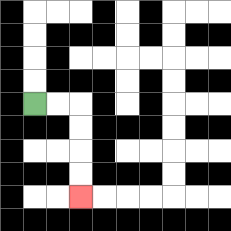{'start': '[1, 4]', 'end': '[3, 8]', 'path_directions': 'R,R,D,D,D,D', 'path_coordinates': '[[1, 4], [2, 4], [3, 4], [3, 5], [3, 6], [3, 7], [3, 8]]'}